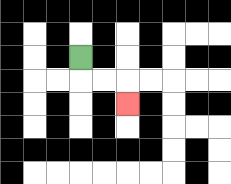{'start': '[3, 2]', 'end': '[5, 4]', 'path_directions': 'D,R,R,D', 'path_coordinates': '[[3, 2], [3, 3], [4, 3], [5, 3], [5, 4]]'}